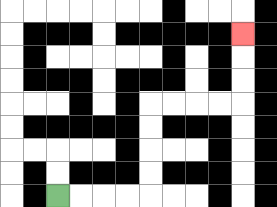{'start': '[2, 8]', 'end': '[10, 1]', 'path_directions': 'R,R,R,R,U,U,U,U,R,R,R,R,U,U,U', 'path_coordinates': '[[2, 8], [3, 8], [4, 8], [5, 8], [6, 8], [6, 7], [6, 6], [6, 5], [6, 4], [7, 4], [8, 4], [9, 4], [10, 4], [10, 3], [10, 2], [10, 1]]'}